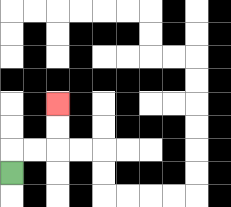{'start': '[0, 7]', 'end': '[2, 4]', 'path_directions': 'U,R,R,U,U', 'path_coordinates': '[[0, 7], [0, 6], [1, 6], [2, 6], [2, 5], [2, 4]]'}